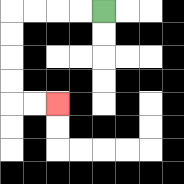{'start': '[4, 0]', 'end': '[2, 4]', 'path_directions': 'L,L,L,L,D,D,D,D,R,R', 'path_coordinates': '[[4, 0], [3, 0], [2, 0], [1, 0], [0, 0], [0, 1], [0, 2], [0, 3], [0, 4], [1, 4], [2, 4]]'}